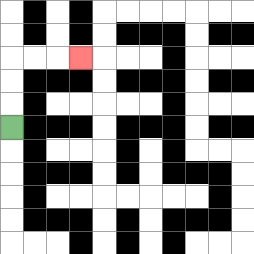{'start': '[0, 5]', 'end': '[3, 2]', 'path_directions': 'U,U,U,R,R,R', 'path_coordinates': '[[0, 5], [0, 4], [0, 3], [0, 2], [1, 2], [2, 2], [3, 2]]'}